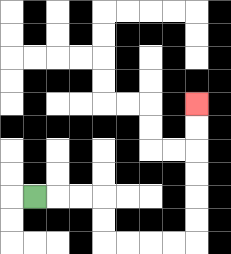{'start': '[1, 8]', 'end': '[8, 4]', 'path_directions': 'R,R,R,D,D,R,R,R,R,U,U,U,U,U,U', 'path_coordinates': '[[1, 8], [2, 8], [3, 8], [4, 8], [4, 9], [4, 10], [5, 10], [6, 10], [7, 10], [8, 10], [8, 9], [8, 8], [8, 7], [8, 6], [8, 5], [8, 4]]'}